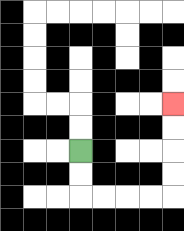{'start': '[3, 6]', 'end': '[7, 4]', 'path_directions': 'D,D,R,R,R,R,U,U,U,U', 'path_coordinates': '[[3, 6], [3, 7], [3, 8], [4, 8], [5, 8], [6, 8], [7, 8], [7, 7], [7, 6], [7, 5], [7, 4]]'}